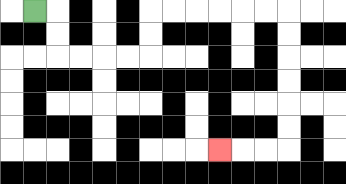{'start': '[1, 0]', 'end': '[9, 6]', 'path_directions': 'R,D,D,R,R,R,R,U,U,R,R,R,R,R,R,D,D,D,D,D,D,L,L,L', 'path_coordinates': '[[1, 0], [2, 0], [2, 1], [2, 2], [3, 2], [4, 2], [5, 2], [6, 2], [6, 1], [6, 0], [7, 0], [8, 0], [9, 0], [10, 0], [11, 0], [12, 0], [12, 1], [12, 2], [12, 3], [12, 4], [12, 5], [12, 6], [11, 6], [10, 6], [9, 6]]'}